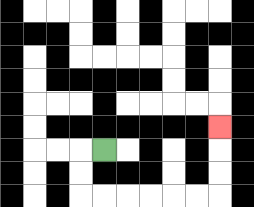{'start': '[4, 6]', 'end': '[9, 5]', 'path_directions': 'L,D,D,R,R,R,R,R,R,U,U,U', 'path_coordinates': '[[4, 6], [3, 6], [3, 7], [3, 8], [4, 8], [5, 8], [6, 8], [7, 8], [8, 8], [9, 8], [9, 7], [9, 6], [9, 5]]'}